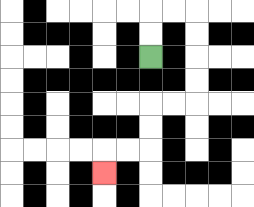{'start': '[6, 2]', 'end': '[4, 7]', 'path_directions': 'U,U,R,R,D,D,D,D,L,L,D,D,L,L,D', 'path_coordinates': '[[6, 2], [6, 1], [6, 0], [7, 0], [8, 0], [8, 1], [8, 2], [8, 3], [8, 4], [7, 4], [6, 4], [6, 5], [6, 6], [5, 6], [4, 6], [4, 7]]'}